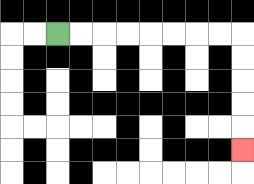{'start': '[2, 1]', 'end': '[10, 6]', 'path_directions': 'R,R,R,R,R,R,R,R,D,D,D,D,D', 'path_coordinates': '[[2, 1], [3, 1], [4, 1], [5, 1], [6, 1], [7, 1], [8, 1], [9, 1], [10, 1], [10, 2], [10, 3], [10, 4], [10, 5], [10, 6]]'}